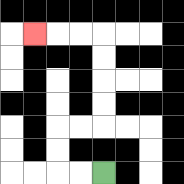{'start': '[4, 7]', 'end': '[1, 1]', 'path_directions': 'L,L,U,U,R,R,U,U,U,U,L,L,L', 'path_coordinates': '[[4, 7], [3, 7], [2, 7], [2, 6], [2, 5], [3, 5], [4, 5], [4, 4], [4, 3], [4, 2], [4, 1], [3, 1], [2, 1], [1, 1]]'}